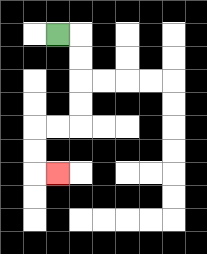{'start': '[2, 1]', 'end': '[2, 7]', 'path_directions': 'R,D,D,D,D,L,L,D,D,R', 'path_coordinates': '[[2, 1], [3, 1], [3, 2], [3, 3], [3, 4], [3, 5], [2, 5], [1, 5], [1, 6], [1, 7], [2, 7]]'}